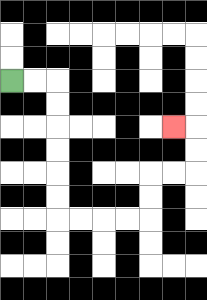{'start': '[0, 3]', 'end': '[7, 5]', 'path_directions': 'R,R,D,D,D,D,D,D,R,R,R,R,U,U,R,R,U,U,L', 'path_coordinates': '[[0, 3], [1, 3], [2, 3], [2, 4], [2, 5], [2, 6], [2, 7], [2, 8], [2, 9], [3, 9], [4, 9], [5, 9], [6, 9], [6, 8], [6, 7], [7, 7], [8, 7], [8, 6], [8, 5], [7, 5]]'}